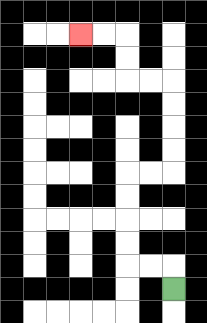{'start': '[7, 12]', 'end': '[3, 1]', 'path_directions': 'U,L,L,U,U,U,U,R,R,U,U,U,U,L,L,U,U,L,L', 'path_coordinates': '[[7, 12], [7, 11], [6, 11], [5, 11], [5, 10], [5, 9], [5, 8], [5, 7], [6, 7], [7, 7], [7, 6], [7, 5], [7, 4], [7, 3], [6, 3], [5, 3], [5, 2], [5, 1], [4, 1], [3, 1]]'}